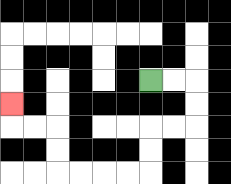{'start': '[6, 3]', 'end': '[0, 4]', 'path_directions': 'R,R,D,D,L,L,D,D,L,L,L,L,U,U,L,L,U', 'path_coordinates': '[[6, 3], [7, 3], [8, 3], [8, 4], [8, 5], [7, 5], [6, 5], [6, 6], [6, 7], [5, 7], [4, 7], [3, 7], [2, 7], [2, 6], [2, 5], [1, 5], [0, 5], [0, 4]]'}